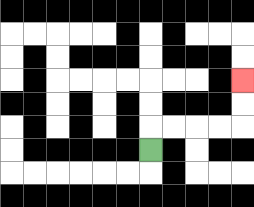{'start': '[6, 6]', 'end': '[10, 3]', 'path_directions': 'U,R,R,R,R,U,U', 'path_coordinates': '[[6, 6], [6, 5], [7, 5], [8, 5], [9, 5], [10, 5], [10, 4], [10, 3]]'}